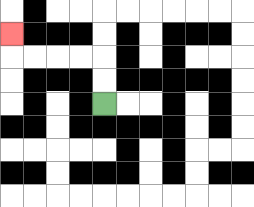{'start': '[4, 4]', 'end': '[0, 1]', 'path_directions': 'U,U,L,L,L,L,U', 'path_coordinates': '[[4, 4], [4, 3], [4, 2], [3, 2], [2, 2], [1, 2], [0, 2], [0, 1]]'}